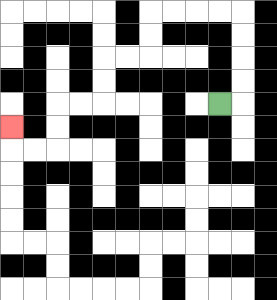{'start': '[9, 4]', 'end': '[0, 5]', 'path_directions': 'R,U,U,U,U,L,L,L,L,D,D,L,L,D,D,L,L,D,D,L,L,U', 'path_coordinates': '[[9, 4], [10, 4], [10, 3], [10, 2], [10, 1], [10, 0], [9, 0], [8, 0], [7, 0], [6, 0], [6, 1], [6, 2], [5, 2], [4, 2], [4, 3], [4, 4], [3, 4], [2, 4], [2, 5], [2, 6], [1, 6], [0, 6], [0, 5]]'}